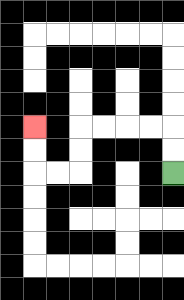{'start': '[7, 7]', 'end': '[1, 5]', 'path_directions': 'U,U,L,L,L,L,D,D,L,L,U,U', 'path_coordinates': '[[7, 7], [7, 6], [7, 5], [6, 5], [5, 5], [4, 5], [3, 5], [3, 6], [3, 7], [2, 7], [1, 7], [1, 6], [1, 5]]'}